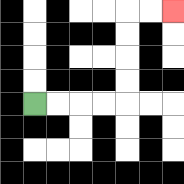{'start': '[1, 4]', 'end': '[7, 0]', 'path_directions': 'R,R,R,R,U,U,U,U,R,R', 'path_coordinates': '[[1, 4], [2, 4], [3, 4], [4, 4], [5, 4], [5, 3], [5, 2], [5, 1], [5, 0], [6, 0], [7, 0]]'}